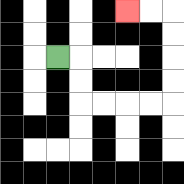{'start': '[2, 2]', 'end': '[5, 0]', 'path_directions': 'R,D,D,R,R,R,R,U,U,U,U,L,L', 'path_coordinates': '[[2, 2], [3, 2], [3, 3], [3, 4], [4, 4], [5, 4], [6, 4], [7, 4], [7, 3], [7, 2], [7, 1], [7, 0], [6, 0], [5, 0]]'}